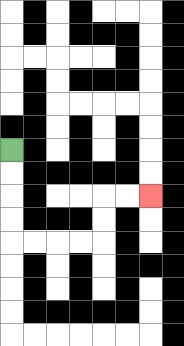{'start': '[0, 6]', 'end': '[6, 8]', 'path_directions': 'D,D,D,D,R,R,R,R,U,U,R,R', 'path_coordinates': '[[0, 6], [0, 7], [0, 8], [0, 9], [0, 10], [1, 10], [2, 10], [3, 10], [4, 10], [4, 9], [4, 8], [5, 8], [6, 8]]'}